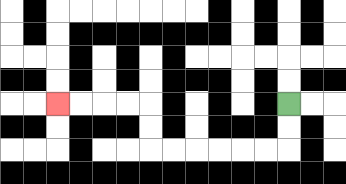{'start': '[12, 4]', 'end': '[2, 4]', 'path_directions': 'D,D,L,L,L,L,L,L,U,U,L,L,L,L', 'path_coordinates': '[[12, 4], [12, 5], [12, 6], [11, 6], [10, 6], [9, 6], [8, 6], [7, 6], [6, 6], [6, 5], [6, 4], [5, 4], [4, 4], [3, 4], [2, 4]]'}